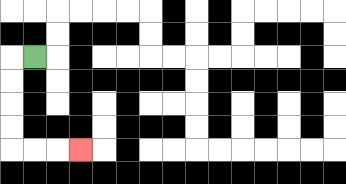{'start': '[1, 2]', 'end': '[3, 6]', 'path_directions': 'L,D,D,D,D,R,R,R', 'path_coordinates': '[[1, 2], [0, 2], [0, 3], [0, 4], [0, 5], [0, 6], [1, 6], [2, 6], [3, 6]]'}